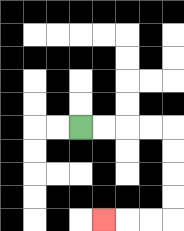{'start': '[3, 5]', 'end': '[4, 9]', 'path_directions': 'R,R,R,R,D,D,D,D,L,L,L', 'path_coordinates': '[[3, 5], [4, 5], [5, 5], [6, 5], [7, 5], [7, 6], [7, 7], [7, 8], [7, 9], [6, 9], [5, 9], [4, 9]]'}